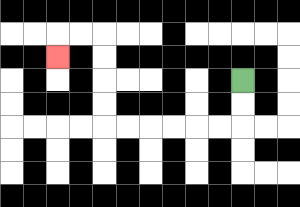{'start': '[10, 3]', 'end': '[2, 2]', 'path_directions': 'D,D,L,L,L,L,L,L,U,U,U,U,L,L,D', 'path_coordinates': '[[10, 3], [10, 4], [10, 5], [9, 5], [8, 5], [7, 5], [6, 5], [5, 5], [4, 5], [4, 4], [4, 3], [4, 2], [4, 1], [3, 1], [2, 1], [2, 2]]'}